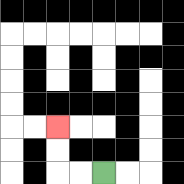{'start': '[4, 7]', 'end': '[2, 5]', 'path_directions': 'L,L,U,U', 'path_coordinates': '[[4, 7], [3, 7], [2, 7], [2, 6], [2, 5]]'}